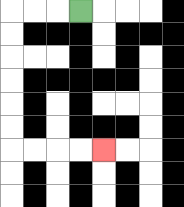{'start': '[3, 0]', 'end': '[4, 6]', 'path_directions': 'L,L,L,D,D,D,D,D,D,R,R,R,R', 'path_coordinates': '[[3, 0], [2, 0], [1, 0], [0, 0], [0, 1], [0, 2], [0, 3], [0, 4], [0, 5], [0, 6], [1, 6], [2, 6], [3, 6], [4, 6]]'}